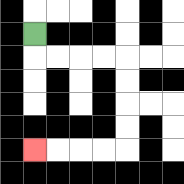{'start': '[1, 1]', 'end': '[1, 6]', 'path_directions': 'D,R,R,R,R,D,D,D,D,L,L,L,L', 'path_coordinates': '[[1, 1], [1, 2], [2, 2], [3, 2], [4, 2], [5, 2], [5, 3], [5, 4], [5, 5], [5, 6], [4, 6], [3, 6], [2, 6], [1, 6]]'}